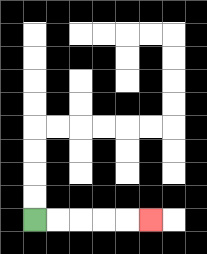{'start': '[1, 9]', 'end': '[6, 9]', 'path_directions': 'R,R,R,R,R', 'path_coordinates': '[[1, 9], [2, 9], [3, 9], [4, 9], [5, 9], [6, 9]]'}